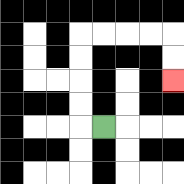{'start': '[4, 5]', 'end': '[7, 3]', 'path_directions': 'L,U,U,U,U,R,R,R,R,D,D', 'path_coordinates': '[[4, 5], [3, 5], [3, 4], [3, 3], [3, 2], [3, 1], [4, 1], [5, 1], [6, 1], [7, 1], [7, 2], [7, 3]]'}